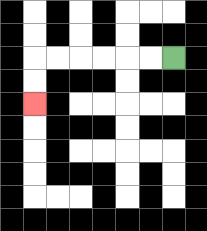{'start': '[7, 2]', 'end': '[1, 4]', 'path_directions': 'L,L,L,L,L,L,D,D', 'path_coordinates': '[[7, 2], [6, 2], [5, 2], [4, 2], [3, 2], [2, 2], [1, 2], [1, 3], [1, 4]]'}